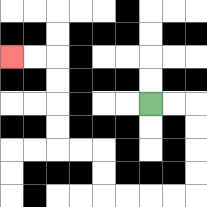{'start': '[6, 4]', 'end': '[0, 2]', 'path_directions': 'R,R,D,D,D,D,L,L,L,L,U,U,L,L,U,U,U,U,L,L', 'path_coordinates': '[[6, 4], [7, 4], [8, 4], [8, 5], [8, 6], [8, 7], [8, 8], [7, 8], [6, 8], [5, 8], [4, 8], [4, 7], [4, 6], [3, 6], [2, 6], [2, 5], [2, 4], [2, 3], [2, 2], [1, 2], [0, 2]]'}